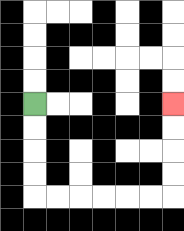{'start': '[1, 4]', 'end': '[7, 4]', 'path_directions': 'D,D,D,D,R,R,R,R,R,R,U,U,U,U', 'path_coordinates': '[[1, 4], [1, 5], [1, 6], [1, 7], [1, 8], [2, 8], [3, 8], [4, 8], [5, 8], [6, 8], [7, 8], [7, 7], [7, 6], [7, 5], [7, 4]]'}